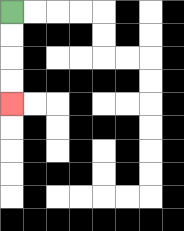{'start': '[0, 0]', 'end': '[0, 4]', 'path_directions': 'D,D,D,D', 'path_coordinates': '[[0, 0], [0, 1], [0, 2], [0, 3], [0, 4]]'}